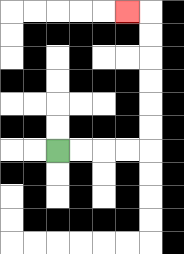{'start': '[2, 6]', 'end': '[5, 0]', 'path_directions': 'R,R,R,R,U,U,U,U,U,U,L', 'path_coordinates': '[[2, 6], [3, 6], [4, 6], [5, 6], [6, 6], [6, 5], [6, 4], [6, 3], [6, 2], [6, 1], [6, 0], [5, 0]]'}